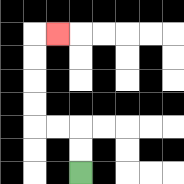{'start': '[3, 7]', 'end': '[2, 1]', 'path_directions': 'U,U,L,L,U,U,U,U,R', 'path_coordinates': '[[3, 7], [3, 6], [3, 5], [2, 5], [1, 5], [1, 4], [1, 3], [1, 2], [1, 1], [2, 1]]'}